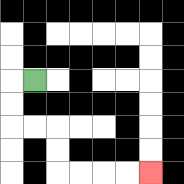{'start': '[1, 3]', 'end': '[6, 7]', 'path_directions': 'L,D,D,R,R,D,D,R,R,R,R', 'path_coordinates': '[[1, 3], [0, 3], [0, 4], [0, 5], [1, 5], [2, 5], [2, 6], [2, 7], [3, 7], [4, 7], [5, 7], [6, 7]]'}